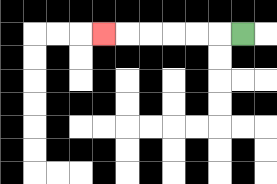{'start': '[10, 1]', 'end': '[4, 1]', 'path_directions': 'L,L,L,L,L,L', 'path_coordinates': '[[10, 1], [9, 1], [8, 1], [7, 1], [6, 1], [5, 1], [4, 1]]'}